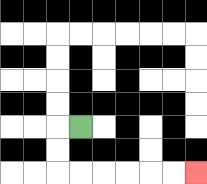{'start': '[3, 5]', 'end': '[8, 7]', 'path_directions': 'L,D,D,R,R,R,R,R,R', 'path_coordinates': '[[3, 5], [2, 5], [2, 6], [2, 7], [3, 7], [4, 7], [5, 7], [6, 7], [7, 7], [8, 7]]'}